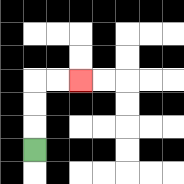{'start': '[1, 6]', 'end': '[3, 3]', 'path_directions': 'U,U,U,R,R', 'path_coordinates': '[[1, 6], [1, 5], [1, 4], [1, 3], [2, 3], [3, 3]]'}